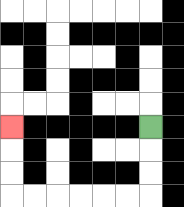{'start': '[6, 5]', 'end': '[0, 5]', 'path_directions': 'D,D,D,L,L,L,L,L,L,U,U,U', 'path_coordinates': '[[6, 5], [6, 6], [6, 7], [6, 8], [5, 8], [4, 8], [3, 8], [2, 8], [1, 8], [0, 8], [0, 7], [0, 6], [0, 5]]'}